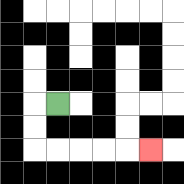{'start': '[2, 4]', 'end': '[6, 6]', 'path_directions': 'L,D,D,R,R,R,R,R', 'path_coordinates': '[[2, 4], [1, 4], [1, 5], [1, 6], [2, 6], [3, 6], [4, 6], [5, 6], [6, 6]]'}